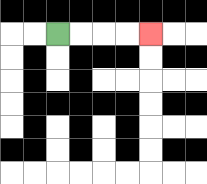{'start': '[2, 1]', 'end': '[6, 1]', 'path_directions': 'R,R,R,R', 'path_coordinates': '[[2, 1], [3, 1], [4, 1], [5, 1], [6, 1]]'}